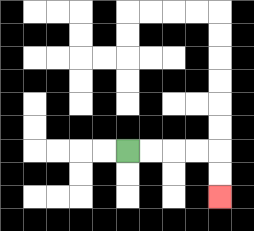{'start': '[5, 6]', 'end': '[9, 8]', 'path_directions': 'R,R,R,R,D,D', 'path_coordinates': '[[5, 6], [6, 6], [7, 6], [8, 6], [9, 6], [9, 7], [9, 8]]'}